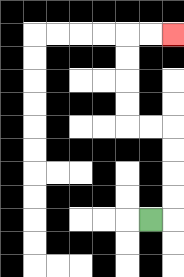{'start': '[6, 9]', 'end': '[7, 1]', 'path_directions': 'R,U,U,U,U,L,L,U,U,U,U,R,R', 'path_coordinates': '[[6, 9], [7, 9], [7, 8], [7, 7], [7, 6], [7, 5], [6, 5], [5, 5], [5, 4], [5, 3], [5, 2], [5, 1], [6, 1], [7, 1]]'}